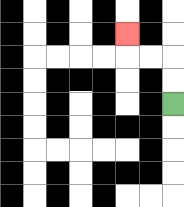{'start': '[7, 4]', 'end': '[5, 1]', 'path_directions': 'U,U,L,L,U', 'path_coordinates': '[[7, 4], [7, 3], [7, 2], [6, 2], [5, 2], [5, 1]]'}